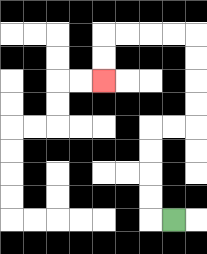{'start': '[7, 9]', 'end': '[4, 3]', 'path_directions': 'L,U,U,U,U,R,R,U,U,U,U,L,L,L,L,D,D', 'path_coordinates': '[[7, 9], [6, 9], [6, 8], [6, 7], [6, 6], [6, 5], [7, 5], [8, 5], [8, 4], [8, 3], [8, 2], [8, 1], [7, 1], [6, 1], [5, 1], [4, 1], [4, 2], [4, 3]]'}